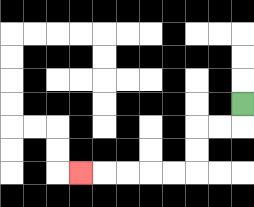{'start': '[10, 4]', 'end': '[3, 7]', 'path_directions': 'D,L,L,D,D,L,L,L,L,L', 'path_coordinates': '[[10, 4], [10, 5], [9, 5], [8, 5], [8, 6], [8, 7], [7, 7], [6, 7], [5, 7], [4, 7], [3, 7]]'}